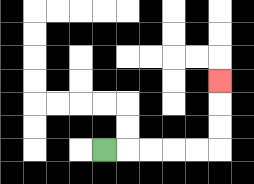{'start': '[4, 6]', 'end': '[9, 3]', 'path_directions': 'R,R,R,R,R,U,U,U', 'path_coordinates': '[[4, 6], [5, 6], [6, 6], [7, 6], [8, 6], [9, 6], [9, 5], [9, 4], [9, 3]]'}